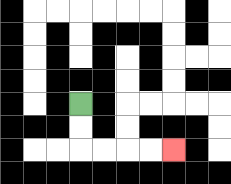{'start': '[3, 4]', 'end': '[7, 6]', 'path_directions': 'D,D,R,R,R,R', 'path_coordinates': '[[3, 4], [3, 5], [3, 6], [4, 6], [5, 6], [6, 6], [7, 6]]'}